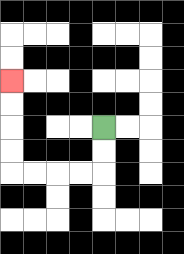{'start': '[4, 5]', 'end': '[0, 3]', 'path_directions': 'D,D,L,L,L,L,U,U,U,U', 'path_coordinates': '[[4, 5], [4, 6], [4, 7], [3, 7], [2, 7], [1, 7], [0, 7], [0, 6], [0, 5], [0, 4], [0, 3]]'}